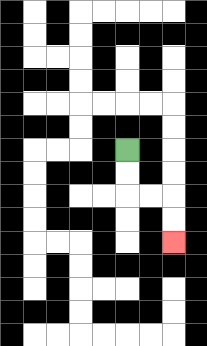{'start': '[5, 6]', 'end': '[7, 10]', 'path_directions': 'D,D,R,R,D,D', 'path_coordinates': '[[5, 6], [5, 7], [5, 8], [6, 8], [7, 8], [7, 9], [7, 10]]'}